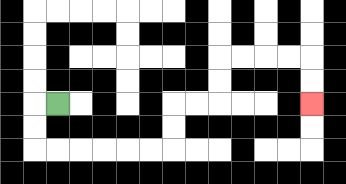{'start': '[2, 4]', 'end': '[13, 4]', 'path_directions': 'L,D,D,R,R,R,R,R,R,U,U,R,R,U,U,R,R,R,R,D,D', 'path_coordinates': '[[2, 4], [1, 4], [1, 5], [1, 6], [2, 6], [3, 6], [4, 6], [5, 6], [6, 6], [7, 6], [7, 5], [7, 4], [8, 4], [9, 4], [9, 3], [9, 2], [10, 2], [11, 2], [12, 2], [13, 2], [13, 3], [13, 4]]'}